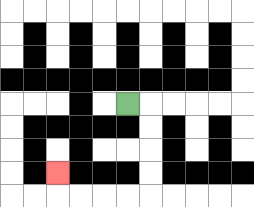{'start': '[5, 4]', 'end': '[2, 7]', 'path_directions': 'R,D,D,D,D,L,L,L,L,U', 'path_coordinates': '[[5, 4], [6, 4], [6, 5], [6, 6], [6, 7], [6, 8], [5, 8], [4, 8], [3, 8], [2, 8], [2, 7]]'}